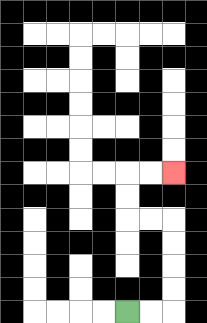{'start': '[5, 13]', 'end': '[7, 7]', 'path_directions': 'R,R,U,U,U,U,L,L,U,U,R,R', 'path_coordinates': '[[5, 13], [6, 13], [7, 13], [7, 12], [7, 11], [7, 10], [7, 9], [6, 9], [5, 9], [5, 8], [5, 7], [6, 7], [7, 7]]'}